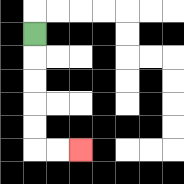{'start': '[1, 1]', 'end': '[3, 6]', 'path_directions': 'D,D,D,D,D,R,R', 'path_coordinates': '[[1, 1], [1, 2], [1, 3], [1, 4], [1, 5], [1, 6], [2, 6], [3, 6]]'}